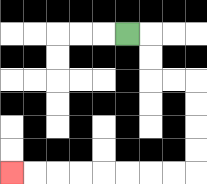{'start': '[5, 1]', 'end': '[0, 7]', 'path_directions': 'R,D,D,R,R,D,D,D,D,L,L,L,L,L,L,L,L', 'path_coordinates': '[[5, 1], [6, 1], [6, 2], [6, 3], [7, 3], [8, 3], [8, 4], [8, 5], [8, 6], [8, 7], [7, 7], [6, 7], [5, 7], [4, 7], [3, 7], [2, 7], [1, 7], [0, 7]]'}